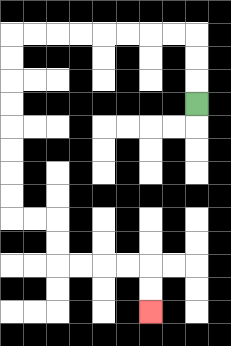{'start': '[8, 4]', 'end': '[6, 13]', 'path_directions': 'U,U,U,L,L,L,L,L,L,L,L,D,D,D,D,D,D,D,D,R,R,D,D,R,R,R,R,D,D', 'path_coordinates': '[[8, 4], [8, 3], [8, 2], [8, 1], [7, 1], [6, 1], [5, 1], [4, 1], [3, 1], [2, 1], [1, 1], [0, 1], [0, 2], [0, 3], [0, 4], [0, 5], [0, 6], [0, 7], [0, 8], [0, 9], [1, 9], [2, 9], [2, 10], [2, 11], [3, 11], [4, 11], [5, 11], [6, 11], [6, 12], [6, 13]]'}